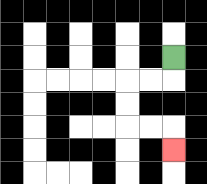{'start': '[7, 2]', 'end': '[7, 6]', 'path_directions': 'D,L,L,D,D,R,R,D', 'path_coordinates': '[[7, 2], [7, 3], [6, 3], [5, 3], [5, 4], [5, 5], [6, 5], [7, 5], [7, 6]]'}